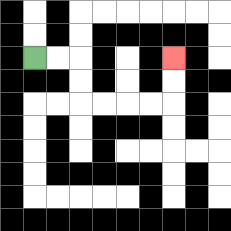{'start': '[1, 2]', 'end': '[7, 2]', 'path_directions': 'R,R,D,D,R,R,R,R,U,U', 'path_coordinates': '[[1, 2], [2, 2], [3, 2], [3, 3], [3, 4], [4, 4], [5, 4], [6, 4], [7, 4], [7, 3], [7, 2]]'}